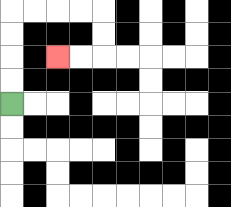{'start': '[0, 4]', 'end': '[2, 2]', 'path_directions': 'U,U,U,U,R,R,R,R,D,D,L,L', 'path_coordinates': '[[0, 4], [0, 3], [0, 2], [0, 1], [0, 0], [1, 0], [2, 0], [3, 0], [4, 0], [4, 1], [4, 2], [3, 2], [2, 2]]'}